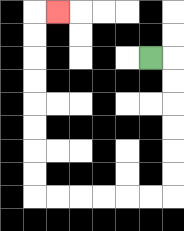{'start': '[6, 2]', 'end': '[2, 0]', 'path_directions': 'R,D,D,D,D,D,D,L,L,L,L,L,L,U,U,U,U,U,U,U,U,R', 'path_coordinates': '[[6, 2], [7, 2], [7, 3], [7, 4], [7, 5], [7, 6], [7, 7], [7, 8], [6, 8], [5, 8], [4, 8], [3, 8], [2, 8], [1, 8], [1, 7], [1, 6], [1, 5], [1, 4], [1, 3], [1, 2], [1, 1], [1, 0], [2, 0]]'}